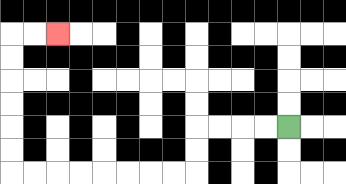{'start': '[12, 5]', 'end': '[2, 1]', 'path_directions': 'L,L,L,L,D,D,L,L,L,L,L,L,L,L,U,U,U,U,U,U,R,R', 'path_coordinates': '[[12, 5], [11, 5], [10, 5], [9, 5], [8, 5], [8, 6], [8, 7], [7, 7], [6, 7], [5, 7], [4, 7], [3, 7], [2, 7], [1, 7], [0, 7], [0, 6], [0, 5], [0, 4], [0, 3], [0, 2], [0, 1], [1, 1], [2, 1]]'}